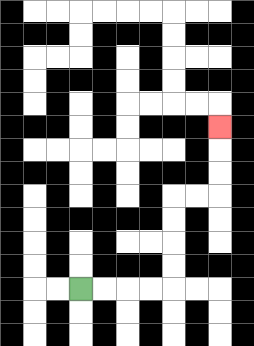{'start': '[3, 12]', 'end': '[9, 5]', 'path_directions': 'R,R,R,R,U,U,U,U,R,R,U,U,U', 'path_coordinates': '[[3, 12], [4, 12], [5, 12], [6, 12], [7, 12], [7, 11], [7, 10], [7, 9], [7, 8], [8, 8], [9, 8], [9, 7], [9, 6], [9, 5]]'}